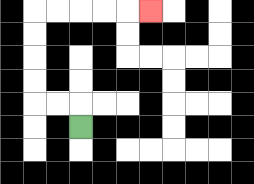{'start': '[3, 5]', 'end': '[6, 0]', 'path_directions': 'U,L,L,U,U,U,U,R,R,R,R,R', 'path_coordinates': '[[3, 5], [3, 4], [2, 4], [1, 4], [1, 3], [1, 2], [1, 1], [1, 0], [2, 0], [3, 0], [4, 0], [5, 0], [6, 0]]'}